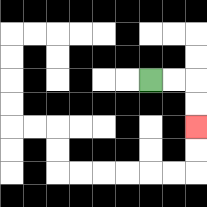{'start': '[6, 3]', 'end': '[8, 5]', 'path_directions': 'R,R,D,D', 'path_coordinates': '[[6, 3], [7, 3], [8, 3], [8, 4], [8, 5]]'}